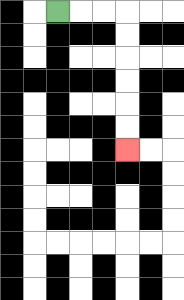{'start': '[2, 0]', 'end': '[5, 6]', 'path_directions': 'R,R,R,D,D,D,D,D,D', 'path_coordinates': '[[2, 0], [3, 0], [4, 0], [5, 0], [5, 1], [5, 2], [5, 3], [5, 4], [5, 5], [5, 6]]'}